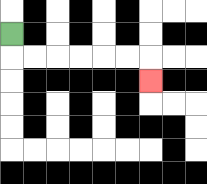{'start': '[0, 1]', 'end': '[6, 3]', 'path_directions': 'D,R,R,R,R,R,R,D', 'path_coordinates': '[[0, 1], [0, 2], [1, 2], [2, 2], [3, 2], [4, 2], [5, 2], [6, 2], [6, 3]]'}